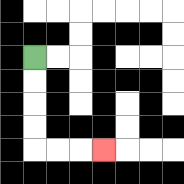{'start': '[1, 2]', 'end': '[4, 6]', 'path_directions': 'D,D,D,D,R,R,R', 'path_coordinates': '[[1, 2], [1, 3], [1, 4], [1, 5], [1, 6], [2, 6], [3, 6], [4, 6]]'}